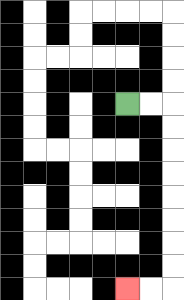{'start': '[5, 4]', 'end': '[5, 12]', 'path_directions': 'R,R,D,D,D,D,D,D,D,D,L,L', 'path_coordinates': '[[5, 4], [6, 4], [7, 4], [7, 5], [7, 6], [7, 7], [7, 8], [7, 9], [7, 10], [7, 11], [7, 12], [6, 12], [5, 12]]'}